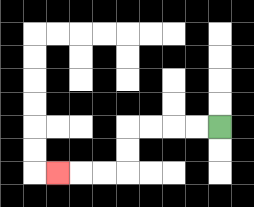{'start': '[9, 5]', 'end': '[2, 7]', 'path_directions': 'L,L,L,L,D,D,L,L,L', 'path_coordinates': '[[9, 5], [8, 5], [7, 5], [6, 5], [5, 5], [5, 6], [5, 7], [4, 7], [3, 7], [2, 7]]'}